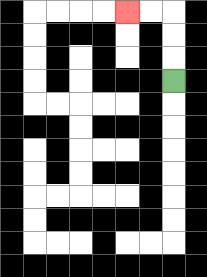{'start': '[7, 3]', 'end': '[5, 0]', 'path_directions': 'U,U,U,L,L', 'path_coordinates': '[[7, 3], [7, 2], [7, 1], [7, 0], [6, 0], [5, 0]]'}